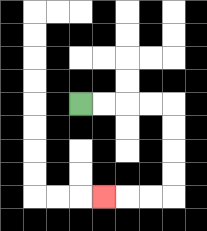{'start': '[3, 4]', 'end': '[4, 8]', 'path_directions': 'R,R,R,R,D,D,D,D,L,L,L', 'path_coordinates': '[[3, 4], [4, 4], [5, 4], [6, 4], [7, 4], [7, 5], [7, 6], [7, 7], [7, 8], [6, 8], [5, 8], [4, 8]]'}